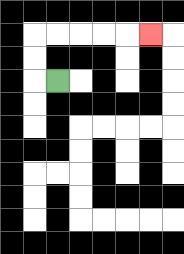{'start': '[2, 3]', 'end': '[6, 1]', 'path_directions': 'L,U,U,R,R,R,R,R', 'path_coordinates': '[[2, 3], [1, 3], [1, 2], [1, 1], [2, 1], [3, 1], [4, 1], [5, 1], [6, 1]]'}